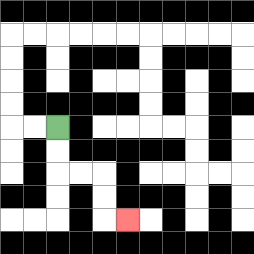{'start': '[2, 5]', 'end': '[5, 9]', 'path_directions': 'D,D,R,R,D,D,R', 'path_coordinates': '[[2, 5], [2, 6], [2, 7], [3, 7], [4, 7], [4, 8], [4, 9], [5, 9]]'}